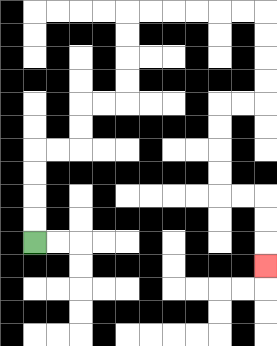{'start': '[1, 10]', 'end': '[11, 11]', 'path_directions': 'U,U,U,U,R,R,U,U,R,R,U,U,U,U,R,R,R,R,R,R,D,D,D,D,L,L,D,D,D,D,R,R,D,D,D', 'path_coordinates': '[[1, 10], [1, 9], [1, 8], [1, 7], [1, 6], [2, 6], [3, 6], [3, 5], [3, 4], [4, 4], [5, 4], [5, 3], [5, 2], [5, 1], [5, 0], [6, 0], [7, 0], [8, 0], [9, 0], [10, 0], [11, 0], [11, 1], [11, 2], [11, 3], [11, 4], [10, 4], [9, 4], [9, 5], [9, 6], [9, 7], [9, 8], [10, 8], [11, 8], [11, 9], [11, 10], [11, 11]]'}